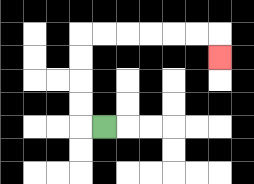{'start': '[4, 5]', 'end': '[9, 2]', 'path_directions': 'L,U,U,U,U,R,R,R,R,R,R,D', 'path_coordinates': '[[4, 5], [3, 5], [3, 4], [3, 3], [3, 2], [3, 1], [4, 1], [5, 1], [6, 1], [7, 1], [8, 1], [9, 1], [9, 2]]'}